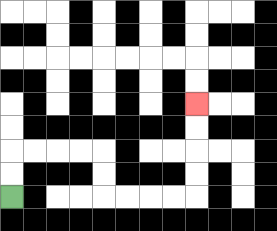{'start': '[0, 8]', 'end': '[8, 4]', 'path_directions': 'U,U,R,R,R,R,D,D,R,R,R,R,U,U,U,U', 'path_coordinates': '[[0, 8], [0, 7], [0, 6], [1, 6], [2, 6], [3, 6], [4, 6], [4, 7], [4, 8], [5, 8], [6, 8], [7, 8], [8, 8], [8, 7], [8, 6], [8, 5], [8, 4]]'}